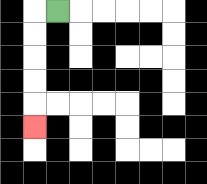{'start': '[2, 0]', 'end': '[1, 5]', 'path_directions': 'L,D,D,D,D,D', 'path_coordinates': '[[2, 0], [1, 0], [1, 1], [1, 2], [1, 3], [1, 4], [1, 5]]'}